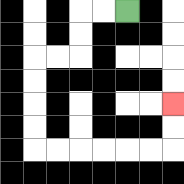{'start': '[5, 0]', 'end': '[7, 4]', 'path_directions': 'L,L,D,D,L,L,D,D,D,D,R,R,R,R,R,R,U,U', 'path_coordinates': '[[5, 0], [4, 0], [3, 0], [3, 1], [3, 2], [2, 2], [1, 2], [1, 3], [1, 4], [1, 5], [1, 6], [2, 6], [3, 6], [4, 6], [5, 6], [6, 6], [7, 6], [7, 5], [7, 4]]'}